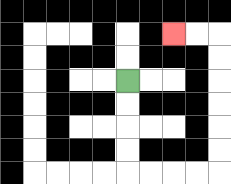{'start': '[5, 3]', 'end': '[7, 1]', 'path_directions': 'D,D,D,D,R,R,R,R,U,U,U,U,U,U,L,L', 'path_coordinates': '[[5, 3], [5, 4], [5, 5], [5, 6], [5, 7], [6, 7], [7, 7], [8, 7], [9, 7], [9, 6], [9, 5], [9, 4], [9, 3], [9, 2], [9, 1], [8, 1], [7, 1]]'}